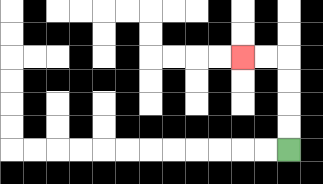{'start': '[12, 6]', 'end': '[10, 2]', 'path_directions': 'U,U,U,U,L,L', 'path_coordinates': '[[12, 6], [12, 5], [12, 4], [12, 3], [12, 2], [11, 2], [10, 2]]'}